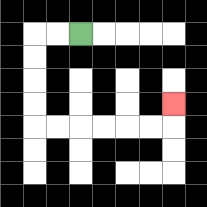{'start': '[3, 1]', 'end': '[7, 4]', 'path_directions': 'L,L,D,D,D,D,R,R,R,R,R,R,U', 'path_coordinates': '[[3, 1], [2, 1], [1, 1], [1, 2], [1, 3], [1, 4], [1, 5], [2, 5], [3, 5], [4, 5], [5, 5], [6, 5], [7, 5], [7, 4]]'}